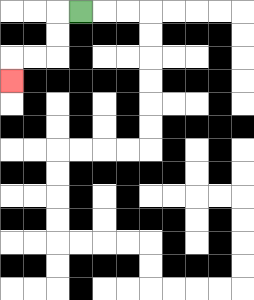{'start': '[3, 0]', 'end': '[0, 3]', 'path_directions': 'L,D,D,L,L,D', 'path_coordinates': '[[3, 0], [2, 0], [2, 1], [2, 2], [1, 2], [0, 2], [0, 3]]'}